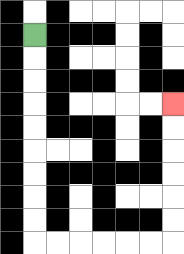{'start': '[1, 1]', 'end': '[7, 4]', 'path_directions': 'D,D,D,D,D,D,D,D,D,R,R,R,R,R,R,U,U,U,U,U,U', 'path_coordinates': '[[1, 1], [1, 2], [1, 3], [1, 4], [1, 5], [1, 6], [1, 7], [1, 8], [1, 9], [1, 10], [2, 10], [3, 10], [4, 10], [5, 10], [6, 10], [7, 10], [7, 9], [7, 8], [7, 7], [7, 6], [7, 5], [7, 4]]'}